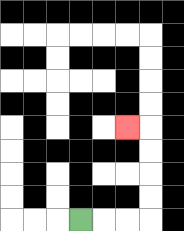{'start': '[3, 9]', 'end': '[5, 5]', 'path_directions': 'R,R,R,U,U,U,U,L', 'path_coordinates': '[[3, 9], [4, 9], [5, 9], [6, 9], [6, 8], [6, 7], [6, 6], [6, 5], [5, 5]]'}